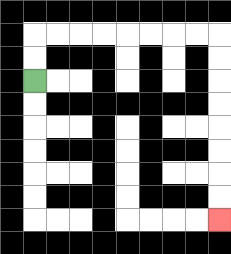{'start': '[1, 3]', 'end': '[9, 9]', 'path_directions': 'U,U,R,R,R,R,R,R,R,R,D,D,D,D,D,D,D,D', 'path_coordinates': '[[1, 3], [1, 2], [1, 1], [2, 1], [3, 1], [4, 1], [5, 1], [6, 1], [7, 1], [8, 1], [9, 1], [9, 2], [9, 3], [9, 4], [9, 5], [9, 6], [9, 7], [9, 8], [9, 9]]'}